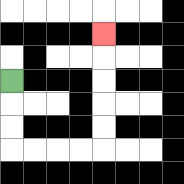{'start': '[0, 3]', 'end': '[4, 1]', 'path_directions': 'D,D,D,R,R,R,R,U,U,U,U,U', 'path_coordinates': '[[0, 3], [0, 4], [0, 5], [0, 6], [1, 6], [2, 6], [3, 6], [4, 6], [4, 5], [4, 4], [4, 3], [4, 2], [4, 1]]'}